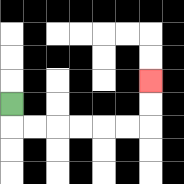{'start': '[0, 4]', 'end': '[6, 3]', 'path_directions': 'D,R,R,R,R,R,R,U,U', 'path_coordinates': '[[0, 4], [0, 5], [1, 5], [2, 5], [3, 5], [4, 5], [5, 5], [6, 5], [6, 4], [6, 3]]'}